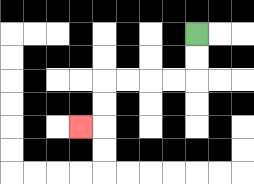{'start': '[8, 1]', 'end': '[3, 5]', 'path_directions': 'D,D,L,L,L,L,D,D,L', 'path_coordinates': '[[8, 1], [8, 2], [8, 3], [7, 3], [6, 3], [5, 3], [4, 3], [4, 4], [4, 5], [3, 5]]'}